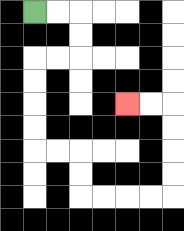{'start': '[1, 0]', 'end': '[5, 4]', 'path_directions': 'R,R,D,D,L,L,D,D,D,D,R,R,D,D,R,R,R,R,U,U,U,U,L,L', 'path_coordinates': '[[1, 0], [2, 0], [3, 0], [3, 1], [3, 2], [2, 2], [1, 2], [1, 3], [1, 4], [1, 5], [1, 6], [2, 6], [3, 6], [3, 7], [3, 8], [4, 8], [5, 8], [6, 8], [7, 8], [7, 7], [7, 6], [7, 5], [7, 4], [6, 4], [5, 4]]'}